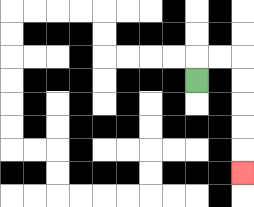{'start': '[8, 3]', 'end': '[10, 7]', 'path_directions': 'U,R,R,D,D,D,D,D', 'path_coordinates': '[[8, 3], [8, 2], [9, 2], [10, 2], [10, 3], [10, 4], [10, 5], [10, 6], [10, 7]]'}